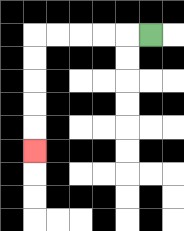{'start': '[6, 1]', 'end': '[1, 6]', 'path_directions': 'L,L,L,L,L,D,D,D,D,D', 'path_coordinates': '[[6, 1], [5, 1], [4, 1], [3, 1], [2, 1], [1, 1], [1, 2], [1, 3], [1, 4], [1, 5], [1, 6]]'}